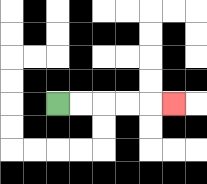{'start': '[2, 4]', 'end': '[7, 4]', 'path_directions': 'R,R,R,R,R', 'path_coordinates': '[[2, 4], [3, 4], [4, 4], [5, 4], [6, 4], [7, 4]]'}